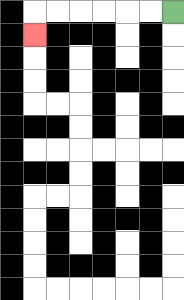{'start': '[7, 0]', 'end': '[1, 1]', 'path_directions': 'L,L,L,L,L,L,D', 'path_coordinates': '[[7, 0], [6, 0], [5, 0], [4, 0], [3, 0], [2, 0], [1, 0], [1, 1]]'}